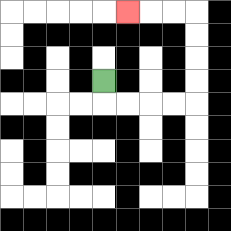{'start': '[4, 3]', 'end': '[5, 0]', 'path_directions': 'D,R,R,R,R,U,U,U,U,L,L,L', 'path_coordinates': '[[4, 3], [4, 4], [5, 4], [6, 4], [7, 4], [8, 4], [8, 3], [8, 2], [8, 1], [8, 0], [7, 0], [6, 0], [5, 0]]'}